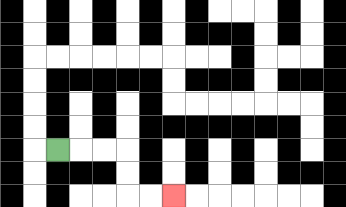{'start': '[2, 6]', 'end': '[7, 8]', 'path_directions': 'R,R,R,D,D,R,R', 'path_coordinates': '[[2, 6], [3, 6], [4, 6], [5, 6], [5, 7], [5, 8], [6, 8], [7, 8]]'}